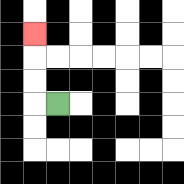{'start': '[2, 4]', 'end': '[1, 1]', 'path_directions': 'L,U,U,U', 'path_coordinates': '[[2, 4], [1, 4], [1, 3], [1, 2], [1, 1]]'}